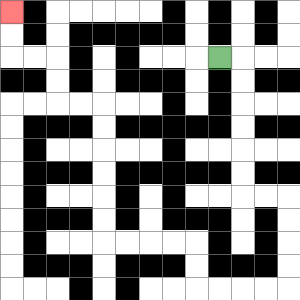{'start': '[9, 2]', 'end': '[0, 0]', 'path_directions': 'R,D,D,D,D,D,D,R,R,D,D,D,D,L,L,L,L,U,U,L,L,L,L,U,U,U,U,U,U,L,L,U,U,L,L,U,U', 'path_coordinates': '[[9, 2], [10, 2], [10, 3], [10, 4], [10, 5], [10, 6], [10, 7], [10, 8], [11, 8], [12, 8], [12, 9], [12, 10], [12, 11], [12, 12], [11, 12], [10, 12], [9, 12], [8, 12], [8, 11], [8, 10], [7, 10], [6, 10], [5, 10], [4, 10], [4, 9], [4, 8], [4, 7], [4, 6], [4, 5], [4, 4], [3, 4], [2, 4], [2, 3], [2, 2], [1, 2], [0, 2], [0, 1], [0, 0]]'}